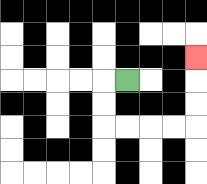{'start': '[5, 3]', 'end': '[8, 2]', 'path_directions': 'L,D,D,R,R,R,R,U,U,U', 'path_coordinates': '[[5, 3], [4, 3], [4, 4], [4, 5], [5, 5], [6, 5], [7, 5], [8, 5], [8, 4], [8, 3], [8, 2]]'}